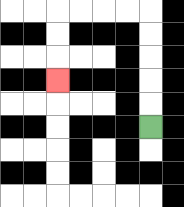{'start': '[6, 5]', 'end': '[2, 3]', 'path_directions': 'U,U,U,U,U,L,L,L,L,D,D,D', 'path_coordinates': '[[6, 5], [6, 4], [6, 3], [6, 2], [6, 1], [6, 0], [5, 0], [4, 0], [3, 0], [2, 0], [2, 1], [2, 2], [2, 3]]'}